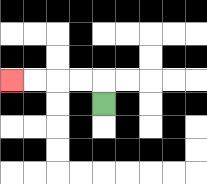{'start': '[4, 4]', 'end': '[0, 3]', 'path_directions': 'U,L,L,L,L', 'path_coordinates': '[[4, 4], [4, 3], [3, 3], [2, 3], [1, 3], [0, 3]]'}